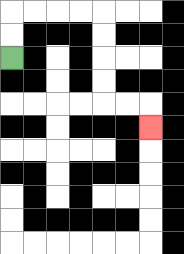{'start': '[0, 2]', 'end': '[6, 5]', 'path_directions': 'U,U,R,R,R,R,D,D,D,D,R,R,D', 'path_coordinates': '[[0, 2], [0, 1], [0, 0], [1, 0], [2, 0], [3, 0], [4, 0], [4, 1], [4, 2], [4, 3], [4, 4], [5, 4], [6, 4], [6, 5]]'}